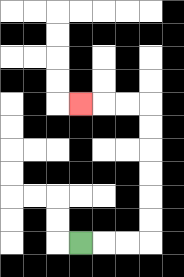{'start': '[3, 10]', 'end': '[3, 4]', 'path_directions': 'R,R,R,U,U,U,U,U,U,L,L,L', 'path_coordinates': '[[3, 10], [4, 10], [5, 10], [6, 10], [6, 9], [6, 8], [6, 7], [6, 6], [6, 5], [6, 4], [5, 4], [4, 4], [3, 4]]'}